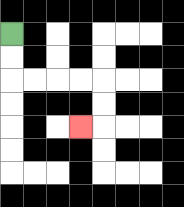{'start': '[0, 1]', 'end': '[3, 5]', 'path_directions': 'D,D,R,R,R,R,D,D,L', 'path_coordinates': '[[0, 1], [0, 2], [0, 3], [1, 3], [2, 3], [3, 3], [4, 3], [4, 4], [4, 5], [3, 5]]'}